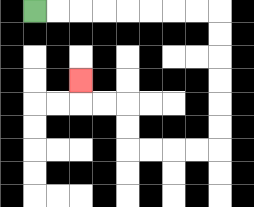{'start': '[1, 0]', 'end': '[3, 3]', 'path_directions': 'R,R,R,R,R,R,R,R,D,D,D,D,D,D,L,L,L,L,U,U,L,L,U', 'path_coordinates': '[[1, 0], [2, 0], [3, 0], [4, 0], [5, 0], [6, 0], [7, 0], [8, 0], [9, 0], [9, 1], [9, 2], [9, 3], [9, 4], [9, 5], [9, 6], [8, 6], [7, 6], [6, 6], [5, 6], [5, 5], [5, 4], [4, 4], [3, 4], [3, 3]]'}